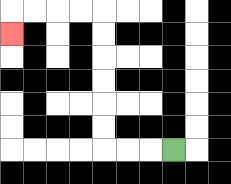{'start': '[7, 6]', 'end': '[0, 1]', 'path_directions': 'L,L,L,U,U,U,U,U,U,L,L,L,L,D', 'path_coordinates': '[[7, 6], [6, 6], [5, 6], [4, 6], [4, 5], [4, 4], [4, 3], [4, 2], [4, 1], [4, 0], [3, 0], [2, 0], [1, 0], [0, 0], [0, 1]]'}